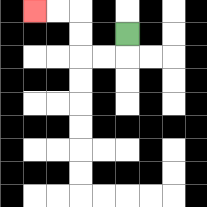{'start': '[5, 1]', 'end': '[1, 0]', 'path_directions': 'D,L,L,U,U,L,L', 'path_coordinates': '[[5, 1], [5, 2], [4, 2], [3, 2], [3, 1], [3, 0], [2, 0], [1, 0]]'}